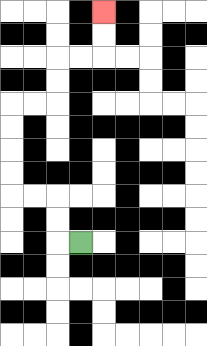{'start': '[3, 10]', 'end': '[4, 0]', 'path_directions': 'L,U,U,L,L,U,U,U,U,R,R,U,U,R,R,U,U', 'path_coordinates': '[[3, 10], [2, 10], [2, 9], [2, 8], [1, 8], [0, 8], [0, 7], [0, 6], [0, 5], [0, 4], [1, 4], [2, 4], [2, 3], [2, 2], [3, 2], [4, 2], [4, 1], [4, 0]]'}